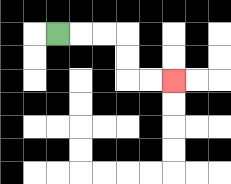{'start': '[2, 1]', 'end': '[7, 3]', 'path_directions': 'R,R,R,D,D,R,R', 'path_coordinates': '[[2, 1], [3, 1], [4, 1], [5, 1], [5, 2], [5, 3], [6, 3], [7, 3]]'}